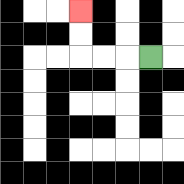{'start': '[6, 2]', 'end': '[3, 0]', 'path_directions': 'L,L,L,U,U', 'path_coordinates': '[[6, 2], [5, 2], [4, 2], [3, 2], [3, 1], [3, 0]]'}